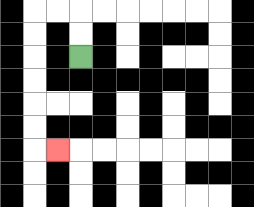{'start': '[3, 2]', 'end': '[2, 6]', 'path_directions': 'U,U,L,L,D,D,D,D,D,D,R', 'path_coordinates': '[[3, 2], [3, 1], [3, 0], [2, 0], [1, 0], [1, 1], [1, 2], [1, 3], [1, 4], [1, 5], [1, 6], [2, 6]]'}